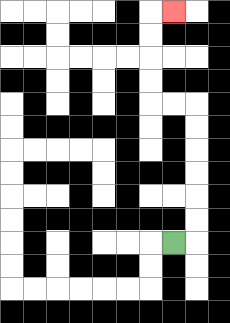{'start': '[7, 10]', 'end': '[7, 0]', 'path_directions': 'R,U,U,U,U,U,U,L,L,U,U,U,U,R', 'path_coordinates': '[[7, 10], [8, 10], [8, 9], [8, 8], [8, 7], [8, 6], [8, 5], [8, 4], [7, 4], [6, 4], [6, 3], [6, 2], [6, 1], [6, 0], [7, 0]]'}